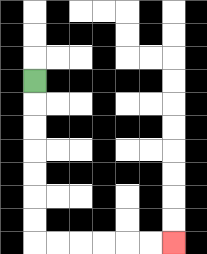{'start': '[1, 3]', 'end': '[7, 10]', 'path_directions': 'D,D,D,D,D,D,D,R,R,R,R,R,R', 'path_coordinates': '[[1, 3], [1, 4], [1, 5], [1, 6], [1, 7], [1, 8], [1, 9], [1, 10], [2, 10], [3, 10], [4, 10], [5, 10], [6, 10], [7, 10]]'}